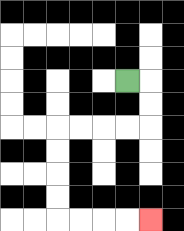{'start': '[5, 3]', 'end': '[6, 9]', 'path_directions': 'R,D,D,L,L,L,L,D,D,D,D,R,R,R,R', 'path_coordinates': '[[5, 3], [6, 3], [6, 4], [6, 5], [5, 5], [4, 5], [3, 5], [2, 5], [2, 6], [2, 7], [2, 8], [2, 9], [3, 9], [4, 9], [5, 9], [6, 9]]'}